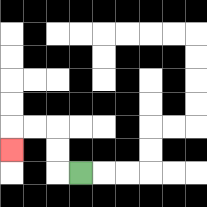{'start': '[3, 7]', 'end': '[0, 6]', 'path_directions': 'L,U,U,L,L,D', 'path_coordinates': '[[3, 7], [2, 7], [2, 6], [2, 5], [1, 5], [0, 5], [0, 6]]'}